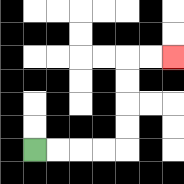{'start': '[1, 6]', 'end': '[7, 2]', 'path_directions': 'R,R,R,R,U,U,U,U,R,R', 'path_coordinates': '[[1, 6], [2, 6], [3, 6], [4, 6], [5, 6], [5, 5], [5, 4], [5, 3], [5, 2], [6, 2], [7, 2]]'}